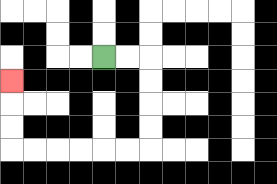{'start': '[4, 2]', 'end': '[0, 3]', 'path_directions': 'R,R,D,D,D,D,L,L,L,L,L,L,U,U,U', 'path_coordinates': '[[4, 2], [5, 2], [6, 2], [6, 3], [6, 4], [6, 5], [6, 6], [5, 6], [4, 6], [3, 6], [2, 6], [1, 6], [0, 6], [0, 5], [0, 4], [0, 3]]'}